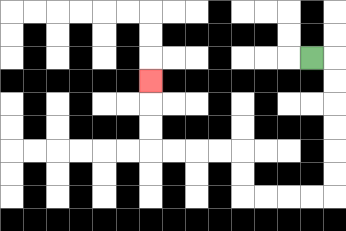{'start': '[13, 2]', 'end': '[6, 3]', 'path_directions': 'R,D,D,D,D,D,D,L,L,L,L,U,U,L,L,L,L,U,U,U', 'path_coordinates': '[[13, 2], [14, 2], [14, 3], [14, 4], [14, 5], [14, 6], [14, 7], [14, 8], [13, 8], [12, 8], [11, 8], [10, 8], [10, 7], [10, 6], [9, 6], [8, 6], [7, 6], [6, 6], [6, 5], [6, 4], [6, 3]]'}